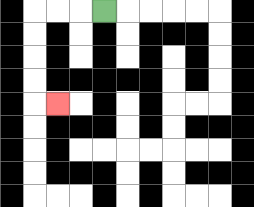{'start': '[4, 0]', 'end': '[2, 4]', 'path_directions': 'L,L,L,D,D,D,D,R', 'path_coordinates': '[[4, 0], [3, 0], [2, 0], [1, 0], [1, 1], [1, 2], [1, 3], [1, 4], [2, 4]]'}